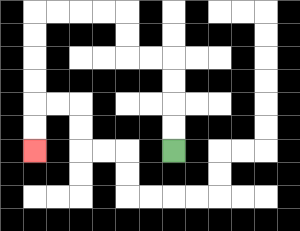{'start': '[7, 6]', 'end': '[1, 6]', 'path_directions': 'U,U,U,U,L,L,U,U,L,L,L,L,D,D,D,D,D,D', 'path_coordinates': '[[7, 6], [7, 5], [7, 4], [7, 3], [7, 2], [6, 2], [5, 2], [5, 1], [5, 0], [4, 0], [3, 0], [2, 0], [1, 0], [1, 1], [1, 2], [1, 3], [1, 4], [1, 5], [1, 6]]'}